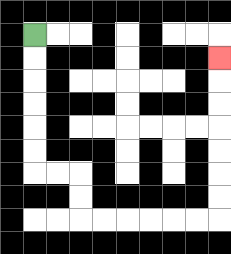{'start': '[1, 1]', 'end': '[9, 2]', 'path_directions': 'D,D,D,D,D,D,R,R,D,D,R,R,R,R,R,R,U,U,U,U,U,U,U', 'path_coordinates': '[[1, 1], [1, 2], [1, 3], [1, 4], [1, 5], [1, 6], [1, 7], [2, 7], [3, 7], [3, 8], [3, 9], [4, 9], [5, 9], [6, 9], [7, 9], [8, 9], [9, 9], [9, 8], [9, 7], [9, 6], [9, 5], [9, 4], [9, 3], [9, 2]]'}